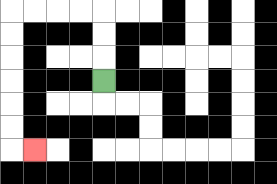{'start': '[4, 3]', 'end': '[1, 6]', 'path_directions': 'U,U,U,L,L,L,L,D,D,D,D,D,D,R', 'path_coordinates': '[[4, 3], [4, 2], [4, 1], [4, 0], [3, 0], [2, 0], [1, 0], [0, 0], [0, 1], [0, 2], [0, 3], [0, 4], [0, 5], [0, 6], [1, 6]]'}